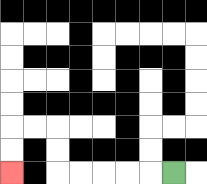{'start': '[7, 7]', 'end': '[0, 7]', 'path_directions': 'L,L,L,L,L,U,U,L,L,D,D', 'path_coordinates': '[[7, 7], [6, 7], [5, 7], [4, 7], [3, 7], [2, 7], [2, 6], [2, 5], [1, 5], [0, 5], [0, 6], [0, 7]]'}